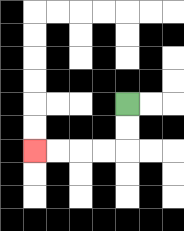{'start': '[5, 4]', 'end': '[1, 6]', 'path_directions': 'D,D,L,L,L,L', 'path_coordinates': '[[5, 4], [5, 5], [5, 6], [4, 6], [3, 6], [2, 6], [1, 6]]'}